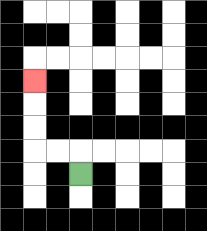{'start': '[3, 7]', 'end': '[1, 3]', 'path_directions': 'U,L,L,U,U,U', 'path_coordinates': '[[3, 7], [3, 6], [2, 6], [1, 6], [1, 5], [1, 4], [1, 3]]'}